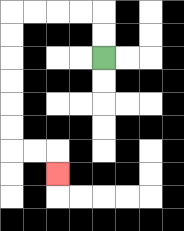{'start': '[4, 2]', 'end': '[2, 7]', 'path_directions': 'U,U,L,L,L,L,D,D,D,D,D,D,R,R,D', 'path_coordinates': '[[4, 2], [4, 1], [4, 0], [3, 0], [2, 0], [1, 0], [0, 0], [0, 1], [0, 2], [0, 3], [0, 4], [0, 5], [0, 6], [1, 6], [2, 6], [2, 7]]'}